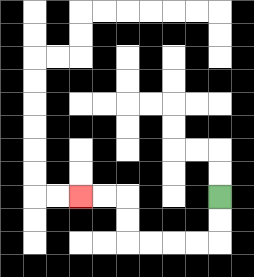{'start': '[9, 8]', 'end': '[3, 8]', 'path_directions': 'D,D,L,L,L,L,U,U,L,L', 'path_coordinates': '[[9, 8], [9, 9], [9, 10], [8, 10], [7, 10], [6, 10], [5, 10], [5, 9], [5, 8], [4, 8], [3, 8]]'}